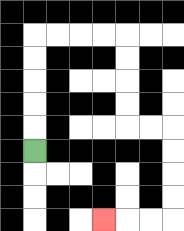{'start': '[1, 6]', 'end': '[4, 9]', 'path_directions': 'U,U,U,U,U,R,R,R,R,D,D,D,D,R,R,D,D,D,D,L,L,L', 'path_coordinates': '[[1, 6], [1, 5], [1, 4], [1, 3], [1, 2], [1, 1], [2, 1], [3, 1], [4, 1], [5, 1], [5, 2], [5, 3], [5, 4], [5, 5], [6, 5], [7, 5], [7, 6], [7, 7], [7, 8], [7, 9], [6, 9], [5, 9], [4, 9]]'}